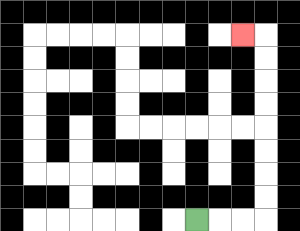{'start': '[8, 9]', 'end': '[10, 1]', 'path_directions': 'R,R,R,U,U,U,U,U,U,U,U,L', 'path_coordinates': '[[8, 9], [9, 9], [10, 9], [11, 9], [11, 8], [11, 7], [11, 6], [11, 5], [11, 4], [11, 3], [11, 2], [11, 1], [10, 1]]'}